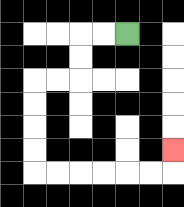{'start': '[5, 1]', 'end': '[7, 6]', 'path_directions': 'L,L,D,D,L,L,D,D,D,D,R,R,R,R,R,R,U', 'path_coordinates': '[[5, 1], [4, 1], [3, 1], [3, 2], [3, 3], [2, 3], [1, 3], [1, 4], [1, 5], [1, 6], [1, 7], [2, 7], [3, 7], [4, 7], [5, 7], [6, 7], [7, 7], [7, 6]]'}